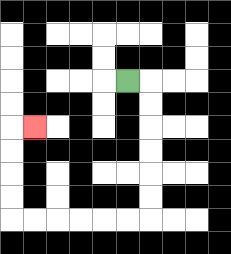{'start': '[5, 3]', 'end': '[1, 5]', 'path_directions': 'R,D,D,D,D,D,D,L,L,L,L,L,L,U,U,U,U,R', 'path_coordinates': '[[5, 3], [6, 3], [6, 4], [6, 5], [6, 6], [6, 7], [6, 8], [6, 9], [5, 9], [4, 9], [3, 9], [2, 9], [1, 9], [0, 9], [0, 8], [0, 7], [0, 6], [0, 5], [1, 5]]'}